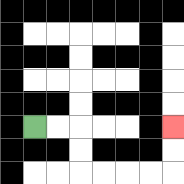{'start': '[1, 5]', 'end': '[7, 5]', 'path_directions': 'R,R,D,D,R,R,R,R,U,U', 'path_coordinates': '[[1, 5], [2, 5], [3, 5], [3, 6], [3, 7], [4, 7], [5, 7], [6, 7], [7, 7], [7, 6], [7, 5]]'}